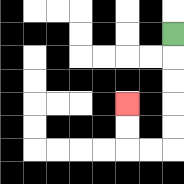{'start': '[7, 1]', 'end': '[5, 4]', 'path_directions': 'D,D,D,D,D,L,L,U,U', 'path_coordinates': '[[7, 1], [7, 2], [7, 3], [7, 4], [7, 5], [7, 6], [6, 6], [5, 6], [5, 5], [5, 4]]'}